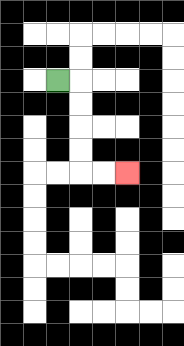{'start': '[2, 3]', 'end': '[5, 7]', 'path_directions': 'R,D,D,D,D,R,R', 'path_coordinates': '[[2, 3], [3, 3], [3, 4], [3, 5], [3, 6], [3, 7], [4, 7], [5, 7]]'}